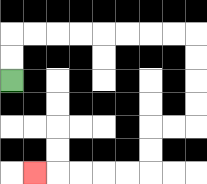{'start': '[0, 3]', 'end': '[1, 7]', 'path_directions': 'U,U,R,R,R,R,R,R,R,R,D,D,D,D,L,L,D,D,L,L,L,L,L', 'path_coordinates': '[[0, 3], [0, 2], [0, 1], [1, 1], [2, 1], [3, 1], [4, 1], [5, 1], [6, 1], [7, 1], [8, 1], [8, 2], [8, 3], [8, 4], [8, 5], [7, 5], [6, 5], [6, 6], [6, 7], [5, 7], [4, 7], [3, 7], [2, 7], [1, 7]]'}